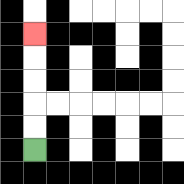{'start': '[1, 6]', 'end': '[1, 1]', 'path_directions': 'U,U,U,U,U', 'path_coordinates': '[[1, 6], [1, 5], [1, 4], [1, 3], [1, 2], [1, 1]]'}